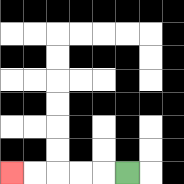{'start': '[5, 7]', 'end': '[0, 7]', 'path_directions': 'L,L,L,L,L', 'path_coordinates': '[[5, 7], [4, 7], [3, 7], [2, 7], [1, 7], [0, 7]]'}